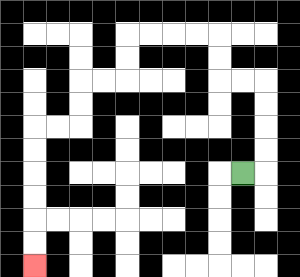{'start': '[10, 7]', 'end': '[1, 11]', 'path_directions': 'R,U,U,U,U,L,L,U,U,L,L,L,L,D,D,L,L,D,D,L,L,D,D,D,D,D,D', 'path_coordinates': '[[10, 7], [11, 7], [11, 6], [11, 5], [11, 4], [11, 3], [10, 3], [9, 3], [9, 2], [9, 1], [8, 1], [7, 1], [6, 1], [5, 1], [5, 2], [5, 3], [4, 3], [3, 3], [3, 4], [3, 5], [2, 5], [1, 5], [1, 6], [1, 7], [1, 8], [1, 9], [1, 10], [1, 11]]'}